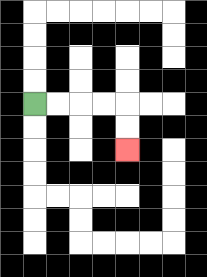{'start': '[1, 4]', 'end': '[5, 6]', 'path_directions': 'R,R,R,R,D,D', 'path_coordinates': '[[1, 4], [2, 4], [3, 4], [4, 4], [5, 4], [5, 5], [5, 6]]'}